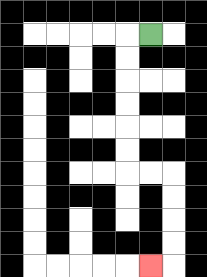{'start': '[6, 1]', 'end': '[6, 11]', 'path_directions': 'L,D,D,D,D,D,D,R,R,D,D,D,D,L', 'path_coordinates': '[[6, 1], [5, 1], [5, 2], [5, 3], [5, 4], [5, 5], [5, 6], [5, 7], [6, 7], [7, 7], [7, 8], [7, 9], [7, 10], [7, 11], [6, 11]]'}